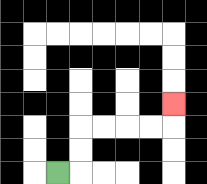{'start': '[2, 7]', 'end': '[7, 4]', 'path_directions': 'R,U,U,R,R,R,R,U', 'path_coordinates': '[[2, 7], [3, 7], [3, 6], [3, 5], [4, 5], [5, 5], [6, 5], [7, 5], [7, 4]]'}